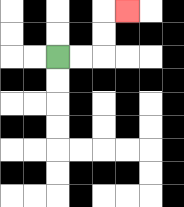{'start': '[2, 2]', 'end': '[5, 0]', 'path_directions': 'R,R,U,U,R', 'path_coordinates': '[[2, 2], [3, 2], [4, 2], [4, 1], [4, 0], [5, 0]]'}